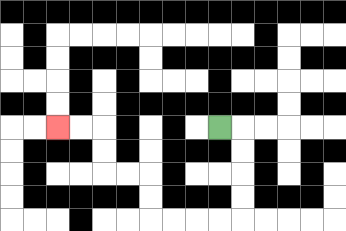{'start': '[9, 5]', 'end': '[2, 5]', 'path_directions': 'R,D,D,D,D,L,L,L,L,U,U,L,L,U,U,L,L', 'path_coordinates': '[[9, 5], [10, 5], [10, 6], [10, 7], [10, 8], [10, 9], [9, 9], [8, 9], [7, 9], [6, 9], [6, 8], [6, 7], [5, 7], [4, 7], [4, 6], [4, 5], [3, 5], [2, 5]]'}